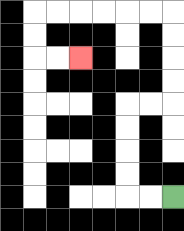{'start': '[7, 8]', 'end': '[3, 2]', 'path_directions': 'L,L,U,U,U,U,R,R,U,U,U,U,L,L,L,L,L,L,D,D,R,R', 'path_coordinates': '[[7, 8], [6, 8], [5, 8], [5, 7], [5, 6], [5, 5], [5, 4], [6, 4], [7, 4], [7, 3], [7, 2], [7, 1], [7, 0], [6, 0], [5, 0], [4, 0], [3, 0], [2, 0], [1, 0], [1, 1], [1, 2], [2, 2], [3, 2]]'}